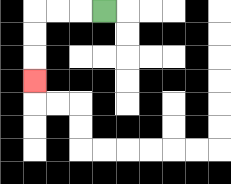{'start': '[4, 0]', 'end': '[1, 3]', 'path_directions': 'L,L,L,D,D,D', 'path_coordinates': '[[4, 0], [3, 0], [2, 0], [1, 0], [1, 1], [1, 2], [1, 3]]'}